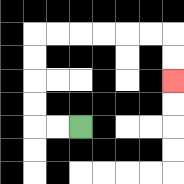{'start': '[3, 5]', 'end': '[7, 3]', 'path_directions': 'L,L,U,U,U,U,R,R,R,R,R,R,D,D', 'path_coordinates': '[[3, 5], [2, 5], [1, 5], [1, 4], [1, 3], [1, 2], [1, 1], [2, 1], [3, 1], [4, 1], [5, 1], [6, 1], [7, 1], [7, 2], [7, 3]]'}